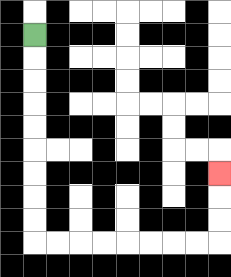{'start': '[1, 1]', 'end': '[9, 7]', 'path_directions': 'D,D,D,D,D,D,D,D,D,R,R,R,R,R,R,R,R,U,U,U', 'path_coordinates': '[[1, 1], [1, 2], [1, 3], [1, 4], [1, 5], [1, 6], [1, 7], [1, 8], [1, 9], [1, 10], [2, 10], [3, 10], [4, 10], [5, 10], [6, 10], [7, 10], [8, 10], [9, 10], [9, 9], [9, 8], [9, 7]]'}